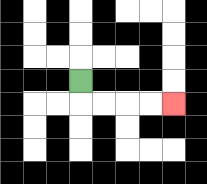{'start': '[3, 3]', 'end': '[7, 4]', 'path_directions': 'D,R,R,R,R', 'path_coordinates': '[[3, 3], [3, 4], [4, 4], [5, 4], [6, 4], [7, 4]]'}